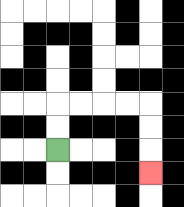{'start': '[2, 6]', 'end': '[6, 7]', 'path_directions': 'U,U,R,R,R,R,D,D,D', 'path_coordinates': '[[2, 6], [2, 5], [2, 4], [3, 4], [4, 4], [5, 4], [6, 4], [6, 5], [6, 6], [6, 7]]'}